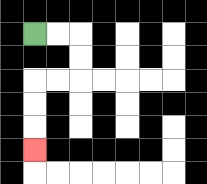{'start': '[1, 1]', 'end': '[1, 6]', 'path_directions': 'R,R,D,D,L,L,D,D,D', 'path_coordinates': '[[1, 1], [2, 1], [3, 1], [3, 2], [3, 3], [2, 3], [1, 3], [1, 4], [1, 5], [1, 6]]'}